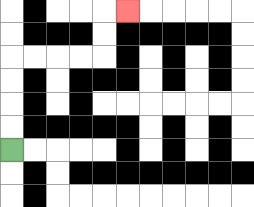{'start': '[0, 6]', 'end': '[5, 0]', 'path_directions': 'U,U,U,U,R,R,R,R,U,U,R', 'path_coordinates': '[[0, 6], [0, 5], [0, 4], [0, 3], [0, 2], [1, 2], [2, 2], [3, 2], [4, 2], [4, 1], [4, 0], [5, 0]]'}